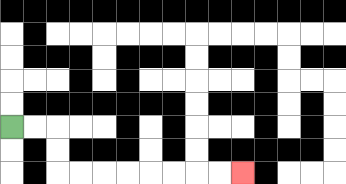{'start': '[0, 5]', 'end': '[10, 7]', 'path_directions': 'R,R,D,D,R,R,R,R,R,R,R,R', 'path_coordinates': '[[0, 5], [1, 5], [2, 5], [2, 6], [2, 7], [3, 7], [4, 7], [5, 7], [6, 7], [7, 7], [8, 7], [9, 7], [10, 7]]'}